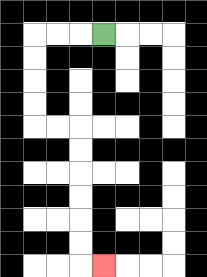{'start': '[4, 1]', 'end': '[4, 11]', 'path_directions': 'L,L,L,D,D,D,D,R,R,D,D,D,D,D,D,R', 'path_coordinates': '[[4, 1], [3, 1], [2, 1], [1, 1], [1, 2], [1, 3], [1, 4], [1, 5], [2, 5], [3, 5], [3, 6], [3, 7], [3, 8], [3, 9], [3, 10], [3, 11], [4, 11]]'}